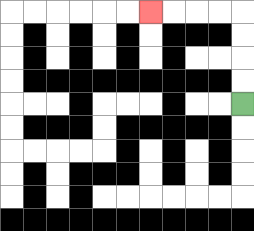{'start': '[10, 4]', 'end': '[6, 0]', 'path_directions': 'U,U,U,U,L,L,L,L', 'path_coordinates': '[[10, 4], [10, 3], [10, 2], [10, 1], [10, 0], [9, 0], [8, 0], [7, 0], [6, 0]]'}